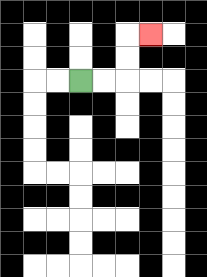{'start': '[3, 3]', 'end': '[6, 1]', 'path_directions': 'R,R,U,U,R', 'path_coordinates': '[[3, 3], [4, 3], [5, 3], [5, 2], [5, 1], [6, 1]]'}